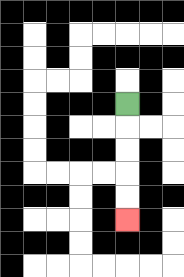{'start': '[5, 4]', 'end': '[5, 9]', 'path_directions': 'D,D,D,D,D', 'path_coordinates': '[[5, 4], [5, 5], [5, 6], [5, 7], [5, 8], [5, 9]]'}